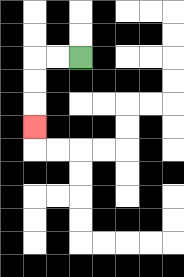{'start': '[3, 2]', 'end': '[1, 5]', 'path_directions': 'L,L,D,D,D', 'path_coordinates': '[[3, 2], [2, 2], [1, 2], [1, 3], [1, 4], [1, 5]]'}